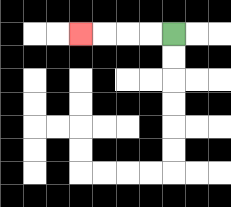{'start': '[7, 1]', 'end': '[3, 1]', 'path_directions': 'L,L,L,L', 'path_coordinates': '[[7, 1], [6, 1], [5, 1], [4, 1], [3, 1]]'}